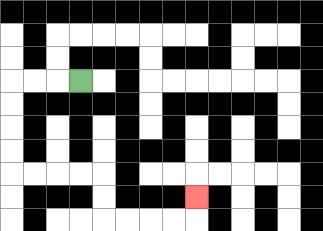{'start': '[3, 3]', 'end': '[8, 8]', 'path_directions': 'L,L,L,D,D,D,D,R,R,R,R,D,D,R,R,R,R,U', 'path_coordinates': '[[3, 3], [2, 3], [1, 3], [0, 3], [0, 4], [0, 5], [0, 6], [0, 7], [1, 7], [2, 7], [3, 7], [4, 7], [4, 8], [4, 9], [5, 9], [6, 9], [7, 9], [8, 9], [8, 8]]'}